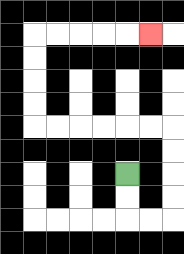{'start': '[5, 7]', 'end': '[6, 1]', 'path_directions': 'D,D,R,R,U,U,U,U,L,L,L,L,L,L,U,U,U,U,R,R,R,R,R', 'path_coordinates': '[[5, 7], [5, 8], [5, 9], [6, 9], [7, 9], [7, 8], [7, 7], [7, 6], [7, 5], [6, 5], [5, 5], [4, 5], [3, 5], [2, 5], [1, 5], [1, 4], [1, 3], [1, 2], [1, 1], [2, 1], [3, 1], [4, 1], [5, 1], [6, 1]]'}